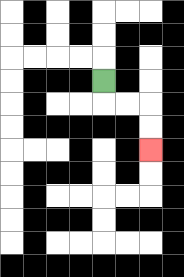{'start': '[4, 3]', 'end': '[6, 6]', 'path_directions': 'D,R,R,D,D', 'path_coordinates': '[[4, 3], [4, 4], [5, 4], [6, 4], [6, 5], [6, 6]]'}